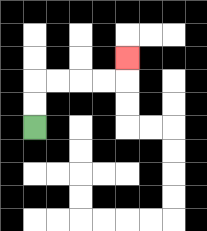{'start': '[1, 5]', 'end': '[5, 2]', 'path_directions': 'U,U,R,R,R,R,U', 'path_coordinates': '[[1, 5], [1, 4], [1, 3], [2, 3], [3, 3], [4, 3], [5, 3], [5, 2]]'}